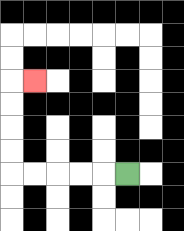{'start': '[5, 7]', 'end': '[1, 3]', 'path_directions': 'L,L,L,L,L,U,U,U,U,R', 'path_coordinates': '[[5, 7], [4, 7], [3, 7], [2, 7], [1, 7], [0, 7], [0, 6], [0, 5], [0, 4], [0, 3], [1, 3]]'}